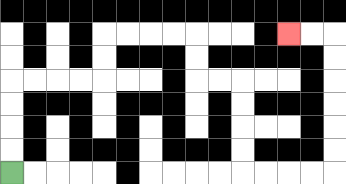{'start': '[0, 7]', 'end': '[12, 1]', 'path_directions': 'U,U,U,U,R,R,R,R,U,U,R,R,R,R,D,D,R,R,D,D,D,D,R,R,R,R,U,U,U,U,U,U,L,L', 'path_coordinates': '[[0, 7], [0, 6], [0, 5], [0, 4], [0, 3], [1, 3], [2, 3], [3, 3], [4, 3], [4, 2], [4, 1], [5, 1], [6, 1], [7, 1], [8, 1], [8, 2], [8, 3], [9, 3], [10, 3], [10, 4], [10, 5], [10, 6], [10, 7], [11, 7], [12, 7], [13, 7], [14, 7], [14, 6], [14, 5], [14, 4], [14, 3], [14, 2], [14, 1], [13, 1], [12, 1]]'}